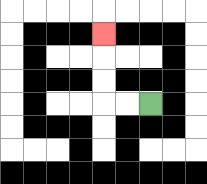{'start': '[6, 4]', 'end': '[4, 1]', 'path_directions': 'L,L,U,U,U', 'path_coordinates': '[[6, 4], [5, 4], [4, 4], [4, 3], [4, 2], [4, 1]]'}